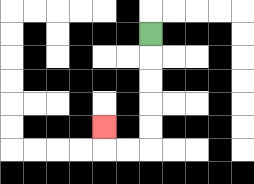{'start': '[6, 1]', 'end': '[4, 5]', 'path_directions': 'D,D,D,D,D,L,L,U', 'path_coordinates': '[[6, 1], [6, 2], [6, 3], [6, 4], [6, 5], [6, 6], [5, 6], [4, 6], [4, 5]]'}